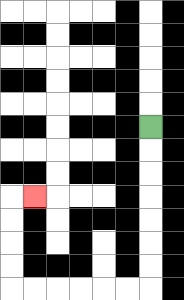{'start': '[6, 5]', 'end': '[1, 8]', 'path_directions': 'D,D,D,D,D,D,D,L,L,L,L,L,L,U,U,U,U,R', 'path_coordinates': '[[6, 5], [6, 6], [6, 7], [6, 8], [6, 9], [6, 10], [6, 11], [6, 12], [5, 12], [4, 12], [3, 12], [2, 12], [1, 12], [0, 12], [0, 11], [0, 10], [0, 9], [0, 8], [1, 8]]'}